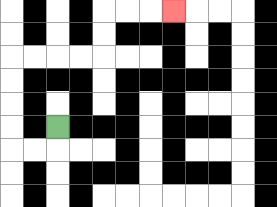{'start': '[2, 5]', 'end': '[7, 0]', 'path_directions': 'D,L,L,U,U,U,U,R,R,R,R,U,U,R,R,R', 'path_coordinates': '[[2, 5], [2, 6], [1, 6], [0, 6], [0, 5], [0, 4], [0, 3], [0, 2], [1, 2], [2, 2], [3, 2], [4, 2], [4, 1], [4, 0], [5, 0], [6, 0], [7, 0]]'}